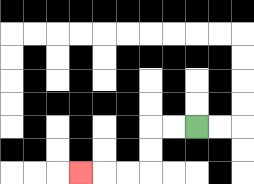{'start': '[8, 5]', 'end': '[3, 7]', 'path_directions': 'L,L,D,D,L,L,L', 'path_coordinates': '[[8, 5], [7, 5], [6, 5], [6, 6], [6, 7], [5, 7], [4, 7], [3, 7]]'}